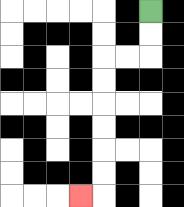{'start': '[6, 0]', 'end': '[3, 8]', 'path_directions': 'D,D,L,L,D,D,D,D,D,D,L', 'path_coordinates': '[[6, 0], [6, 1], [6, 2], [5, 2], [4, 2], [4, 3], [4, 4], [4, 5], [4, 6], [4, 7], [4, 8], [3, 8]]'}